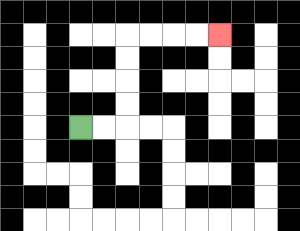{'start': '[3, 5]', 'end': '[9, 1]', 'path_directions': 'R,R,U,U,U,U,R,R,R,R', 'path_coordinates': '[[3, 5], [4, 5], [5, 5], [5, 4], [5, 3], [5, 2], [5, 1], [6, 1], [7, 1], [8, 1], [9, 1]]'}